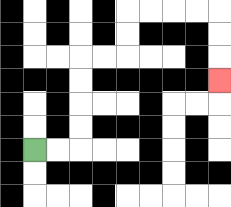{'start': '[1, 6]', 'end': '[9, 3]', 'path_directions': 'R,R,U,U,U,U,R,R,U,U,R,R,R,R,D,D,D', 'path_coordinates': '[[1, 6], [2, 6], [3, 6], [3, 5], [3, 4], [3, 3], [3, 2], [4, 2], [5, 2], [5, 1], [5, 0], [6, 0], [7, 0], [8, 0], [9, 0], [9, 1], [9, 2], [9, 3]]'}